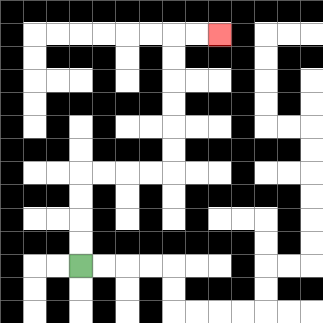{'start': '[3, 11]', 'end': '[9, 1]', 'path_directions': 'U,U,U,U,R,R,R,R,U,U,U,U,U,U,R,R', 'path_coordinates': '[[3, 11], [3, 10], [3, 9], [3, 8], [3, 7], [4, 7], [5, 7], [6, 7], [7, 7], [7, 6], [7, 5], [7, 4], [7, 3], [7, 2], [7, 1], [8, 1], [9, 1]]'}